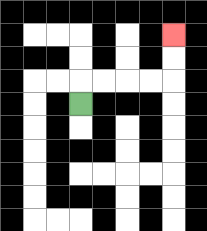{'start': '[3, 4]', 'end': '[7, 1]', 'path_directions': 'U,R,R,R,R,U,U', 'path_coordinates': '[[3, 4], [3, 3], [4, 3], [5, 3], [6, 3], [7, 3], [7, 2], [7, 1]]'}